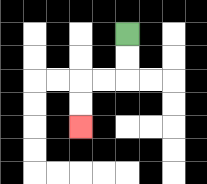{'start': '[5, 1]', 'end': '[3, 5]', 'path_directions': 'D,D,L,L,D,D', 'path_coordinates': '[[5, 1], [5, 2], [5, 3], [4, 3], [3, 3], [3, 4], [3, 5]]'}